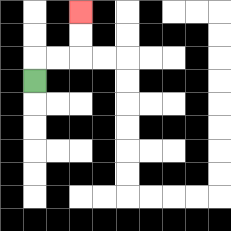{'start': '[1, 3]', 'end': '[3, 0]', 'path_directions': 'U,R,R,U,U', 'path_coordinates': '[[1, 3], [1, 2], [2, 2], [3, 2], [3, 1], [3, 0]]'}